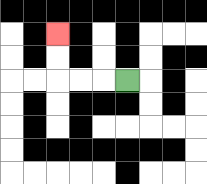{'start': '[5, 3]', 'end': '[2, 1]', 'path_directions': 'L,L,L,U,U', 'path_coordinates': '[[5, 3], [4, 3], [3, 3], [2, 3], [2, 2], [2, 1]]'}